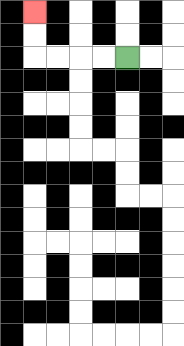{'start': '[5, 2]', 'end': '[1, 0]', 'path_directions': 'L,L,L,L,U,U', 'path_coordinates': '[[5, 2], [4, 2], [3, 2], [2, 2], [1, 2], [1, 1], [1, 0]]'}